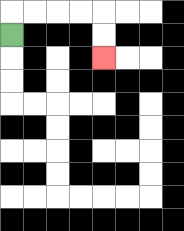{'start': '[0, 1]', 'end': '[4, 2]', 'path_directions': 'U,R,R,R,R,D,D', 'path_coordinates': '[[0, 1], [0, 0], [1, 0], [2, 0], [3, 0], [4, 0], [4, 1], [4, 2]]'}